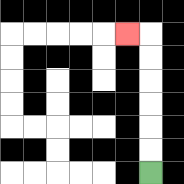{'start': '[6, 7]', 'end': '[5, 1]', 'path_directions': 'U,U,U,U,U,U,L', 'path_coordinates': '[[6, 7], [6, 6], [6, 5], [6, 4], [6, 3], [6, 2], [6, 1], [5, 1]]'}